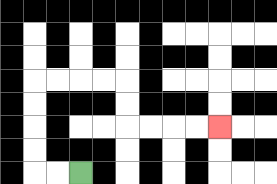{'start': '[3, 7]', 'end': '[9, 5]', 'path_directions': 'L,L,U,U,U,U,R,R,R,R,D,D,R,R,R,R', 'path_coordinates': '[[3, 7], [2, 7], [1, 7], [1, 6], [1, 5], [1, 4], [1, 3], [2, 3], [3, 3], [4, 3], [5, 3], [5, 4], [5, 5], [6, 5], [7, 5], [8, 5], [9, 5]]'}